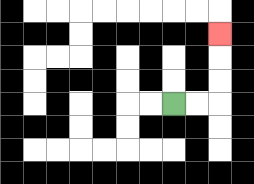{'start': '[7, 4]', 'end': '[9, 1]', 'path_directions': 'R,R,U,U,U', 'path_coordinates': '[[7, 4], [8, 4], [9, 4], [9, 3], [9, 2], [9, 1]]'}